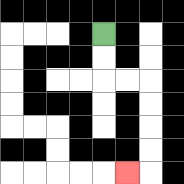{'start': '[4, 1]', 'end': '[5, 7]', 'path_directions': 'D,D,R,R,D,D,D,D,L', 'path_coordinates': '[[4, 1], [4, 2], [4, 3], [5, 3], [6, 3], [6, 4], [6, 5], [6, 6], [6, 7], [5, 7]]'}